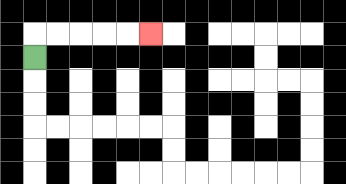{'start': '[1, 2]', 'end': '[6, 1]', 'path_directions': 'U,R,R,R,R,R', 'path_coordinates': '[[1, 2], [1, 1], [2, 1], [3, 1], [4, 1], [5, 1], [6, 1]]'}